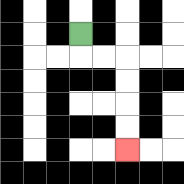{'start': '[3, 1]', 'end': '[5, 6]', 'path_directions': 'D,R,R,D,D,D,D', 'path_coordinates': '[[3, 1], [3, 2], [4, 2], [5, 2], [5, 3], [5, 4], [5, 5], [5, 6]]'}